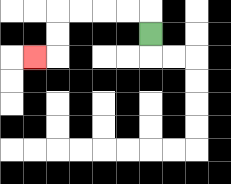{'start': '[6, 1]', 'end': '[1, 2]', 'path_directions': 'U,L,L,L,L,D,D,L', 'path_coordinates': '[[6, 1], [6, 0], [5, 0], [4, 0], [3, 0], [2, 0], [2, 1], [2, 2], [1, 2]]'}